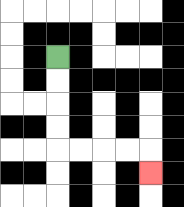{'start': '[2, 2]', 'end': '[6, 7]', 'path_directions': 'D,D,D,D,R,R,R,R,D', 'path_coordinates': '[[2, 2], [2, 3], [2, 4], [2, 5], [2, 6], [3, 6], [4, 6], [5, 6], [6, 6], [6, 7]]'}